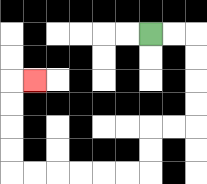{'start': '[6, 1]', 'end': '[1, 3]', 'path_directions': 'R,R,D,D,D,D,L,L,D,D,L,L,L,L,L,L,U,U,U,U,R', 'path_coordinates': '[[6, 1], [7, 1], [8, 1], [8, 2], [8, 3], [8, 4], [8, 5], [7, 5], [6, 5], [6, 6], [6, 7], [5, 7], [4, 7], [3, 7], [2, 7], [1, 7], [0, 7], [0, 6], [0, 5], [0, 4], [0, 3], [1, 3]]'}